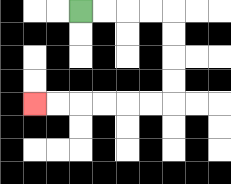{'start': '[3, 0]', 'end': '[1, 4]', 'path_directions': 'R,R,R,R,D,D,D,D,L,L,L,L,L,L', 'path_coordinates': '[[3, 0], [4, 0], [5, 0], [6, 0], [7, 0], [7, 1], [7, 2], [7, 3], [7, 4], [6, 4], [5, 4], [4, 4], [3, 4], [2, 4], [1, 4]]'}